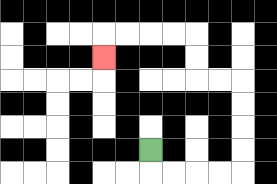{'start': '[6, 6]', 'end': '[4, 2]', 'path_directions': 'D,R,R,R,R,U,U,U,U,L,L,U,U,L,L,L,L,D', 'path_coordinates': '[[6, 6], [6, 7], [7, 7], [8, 7], [9, 7], [10, 7], [10, 6], [10, 5], [10, 4], [10, 3], [9, 3], [8, 3], [8, 2], [8, 1], [7, 1], [6, 1], [5, 1], [4, 1], [4, 2]]'}